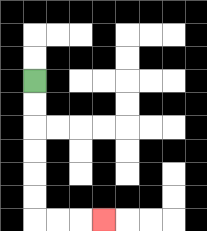{'start': '[1, 3]', 'end': '[4, 9]', 'path_directions': 'D,D,D,D,D,D,R,R,R', 'path_coordinates': '[[1, 3], [1, 4], [1, 5], [1, 6], [1, 7], [1, 8], [1, 9], [2, 9], [3, 9], [4, 9]]'}